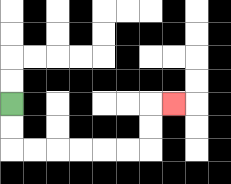{'start': '[0, 4]', 'end': '[7, 4]', 'path_directions': 'D,D,R,R,R,R,R,R,U,U,R', 'path_coordinates': '[[0, 4], [0, 5], [0, 6], [1, 6], [2, 6], [3, 6], [4, 6], [5, 6], [6, 6], [6, 5], [6, 4], [7, 4]]'}